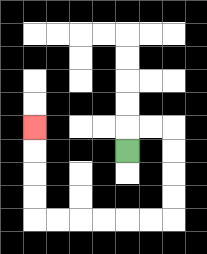{'start': '[5, 6]', 'end': '[1, 5]', 'path_directions': 'U,R,R,D,D,D,D,L,L,L,L,L,L,U,U,U,U', 'path_coordinates': '[[5, 6], [5, 5], [6, 5], [7, 5], [7, 6], [7, 7], [7, 8], [7, 9], [6, 9], [5, 9], [4, 9], [3, 9], [2, 9], [1, 9], [1, 8], [1, 7], [1, 6], [1, 5]]'}